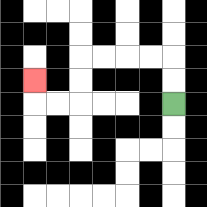{'start': '[7, 4]', 'end': '[1, 3]', 'path_directions': 'U,U,L,L,L,L,D,D,L,L,U', 'path_coordinates': '[[7, 4], [7, 3], [7, 2], [6, 2], [5, 2], [4, 2], [3, 2], [3, 3], [3, 4], [2, 4], [1, 4], [1, 3]]'}